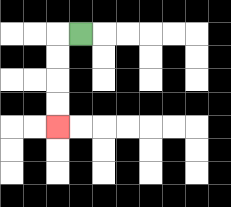{'start': '[3, 1]', 'end': '[2, 5]', 'path_directions': 'L,D,D,D,D', 'path_coordinates': '[[3, 1], [2, 1], [2, 2], [2, 3], [2, 4], [2, 5]]'}